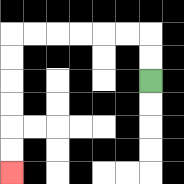{'start': '[6, 3]', 'end': '[0, 7]', 'path_directions': 'U,U,L,L,L,L,L,L,D,D,D,D,D,D', 'path_coordinates': '[[6, 3], [6, 2], [6, 1], [5, 1], [4, 1], [3, 1], [2, 1], [1, 1], [0, 1], [0, 2], [0, 3], [0, 4], [0, 5], [0, 6], [0, 7]]'}